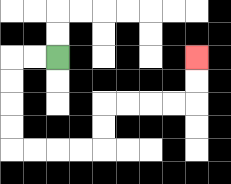{'start': '[2, 2]', 'end': '[8, 2]', 'path_directions': 'L,L,D,D,D,D,R,R,R,R,U,U,R,R,R,R,U,U', 'path_coordinates': '[[2, 2], [1, 2], [0, 2], [0, 3], [0, 4], [0, 5], [0, 6], [1, 6], [2, 6], [3, 6], [4, 6], [4, 5], [4, 4], [5, 4], [6, 4], [7, 4], [8, 4], [8, 3], [8, 2]]'}